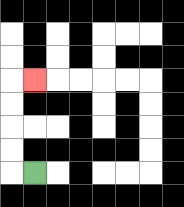{'start': '[1, 7]', 'end': '[1, 3]', 'path_directions': 'L,U,U,U,U,R', 'path_coordinates': '[[1, 7], [0, 7], [0, 6], [0, 5], [0, 4], [0, 3], [1, 3]]'}